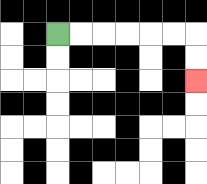{'start': '[2, 1]', 'end': '[8, 3]', 'path_directions': 'R,R,R,R,R,R,D,D', 'path_coordinates': '[[2, 1], [3, 1], [4, 1], [5, 1], [6, 1], [7, 1], [8, 1], [8, 2], [8, 3]]'}